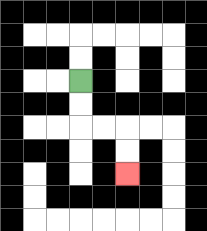{'start': '[3, 3]', 'end': '[5, 7]', 'path_directions': 'D,D,R,R,D,D', 'path_coordinates': '[[3, 3], [3, 4], [3, 5], [4, 5], [5, 5], [5, 6], [5, 7]]'}